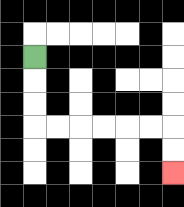{'start': '[1, 2]', 'end': '[7, 7]', 'path_directions': 'D,D,D,R,R,R,R,R,R,D,D', 'path_coordinates': '[[1, 2], [1, 3], [1, 4], [1, 5], [2, 5], [3, 5], [4, 5], [5, 5], [6, 5], [7, 5], [7, 6], [7, 7]]'}